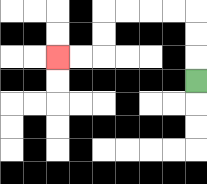{'start': '[8, 3]', 'end': '[2, 2]', 'path_directions': 'U,U,U,L,L,L,L,D,D,L,L', 'path_coordinates': '[[8, 3], [8, 2], [8, 1], [8, 0], [7, 0], [6, 0], [5, 0], [4, 0], [4, 1], [4, 2], [3, 2], [2, 2]]'}